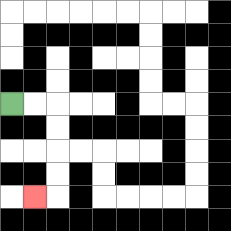{'start': '[0, 4]', 'end': '[1, 8]', 'path_directions': 'R,R,D,D,D,D,L', 'path_coordinates': '[[0, 4], [1, 4], [2, 4], [2, 5], [2, 6], [2, 7], [2, 8], [1, 8]]'}